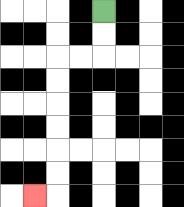{'start': '[4, 0]', 'end': '[1, 8]', 'path_directions': 'D,D,L,L,D,D,D,D,D,D,L', 'path_coordinates': '[[4, 0], [4, 1], [4, 2], [3, 2], [2, 2], [2, 3], [2, 4], [2, 5], [2, 6], [2, 7], [2, 8], [1, 8]]'}